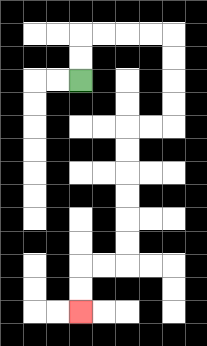{'start': '[3, 3]', 'end': '[3, 13]', 'path_directions': 'U,U,R,R,R,R,D,D,D,D,L,L,D,D,D,D,D,D,L,L,D,D', 'path_coordinates': '[[3, 3], [3, 2], [3, 1], [4, 1], [5, 1], [6, 1], [7, 1], [7, 2], [7, 3], [7, 4], [7, 5], [6, 5], [5, 5], [5, 6], [5, 7], [5, 8], [5, 9], [5, 10], [5, 11], [4, 11], [3, 11], [3, 12], [3, 13]]'}